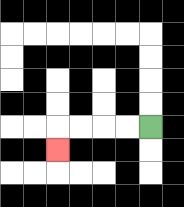{'start': '[6, 5]', 'end': '[2, 6]', 'path_directions': 'L,L,L,L,D', 'path_coordinates': '[[6, 5], [5, 5], [4, 5], [3, 5], [2, 5], [2, 6]]'}